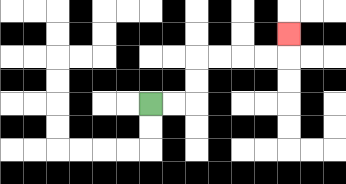{'start': '[6, 4]', 'end': '[12, 1]', 'path_directions': 'R,R,U,U,R,R,R,R,U', 'path_coordinates': '[[6, 4], [7, 4], [8, 4], [8, 3], [8, 2], [9, 2], [10, 2], [11, 2], [12, 2], [12, 1]]'}